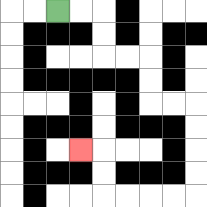{'start': '[2, 0]', 'end': '[3, 6]', 'path_directions': 'R,R,D,D,R,R,D,D,R,R,D,D,D,D,L,L,L,L,U,U,L', 'path_coordinates': '[[2, 0], [3, 0], [4, 0], [4, 1], [4, 2], [5, 2], [6, 2], [6, 3], [6, 4], [7, 4], [8, 4], [8, 5], [8, 6], [8, 7], [8, 8], [7, 8], [6, 8], [5, 8], [4, 8], [4, 7], [4, 6], [3, 6]]'}